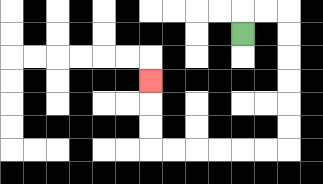{'start': '[10, 1]', 'end': '[6, 3]', 'path_directions': 'U,R,R,D,D,D,D,D,D,L,L,L,L,L,L,U,U,U', 'path_coordinates': '[[10, 1], [10, 0], [11, 0], [12, 0], [12, 1], [12, 2], [12, 3], [12, 4], [12, 5], [12, 6], [11, 6], [10, 6], [9, 6], [8, 6], [7, 6], [6, 6], [6, 5], [6, 4], [6, 3]]'}